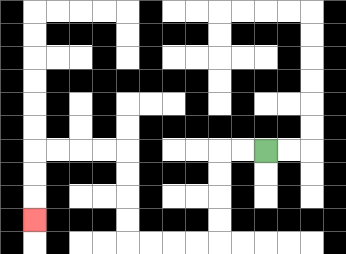{'start': '[11, 6]', 'end': '[1, 9]', 'path_directions': 'L,L,D,D,D,D,L,L,L,L,U,U,U,U,L,L,L,L,D,D,D', 'path_coordinates': '[[11, 6], [10, 6], [9, 6], [9, 7], [9, 8], [9, 9], [9, 10], [8, 10], [7, 10], [6, 10], [5, 10], [5, 9], [5, 8], [5, 7], [5, 6], [4, 6], [3, 6], [2, 6], [1, 6], [1, 7], [1, 8], [1, 9]]'}